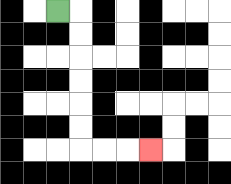{'start': '[2, 0]', 'end': '[6, 6]', 'path_directions': 'R,D,D,D,D,D,D,R,R,R', 'path_coordinates': '[[2, 0], [3, 0], [3, 1], [3, 2], [3, 3], [3, 4], [3, 5], [3, 6], [4, 6], [5, 6], [6, 6]]'}